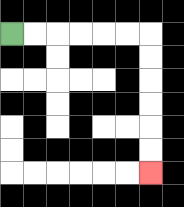{'start': '[0, 1]', 'end': '[6, 7]', 'path_directions': 'R,R,R,R,R,R,D,D,D,D,D,D', 'path_coordinates': '[[0, 1], [1, 1], [2, 1], [3, 1], [4, 1], [5, 1], [6, 1], [6, 2], [6, 3], [6, 4], [6, 5], [6, 6], [6, 7]]'}